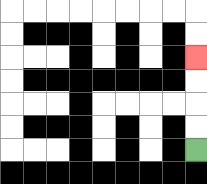{'start': '[8, 6]', 'end': '[8, 2]', 'path_directions': 'U,U,U,U', 'path_coordinates': '[[8, 6], [8, 5], [8, 4], [8, 3], [8, 2]]'}